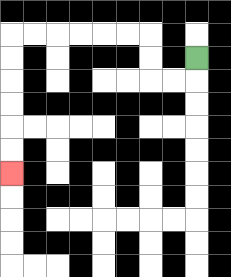{'start': '[8, 2]', 'end': '[0, 7]', 'path_directions': 'D,L,L,U,U,L,L,L,L,L,L,D,D,D,D,D,D', 'path_coordinates': '[[8, 2], [8, 3], [7, 3], [6, 3], [6, 2], [6, 1], [5, 1], [4, 1], [3, 1], [2, 1], [1, 1], [0, 1], [0, 2], [0, 3], [0, 4], [0, 5], [0, 6], [0, 7]]'}